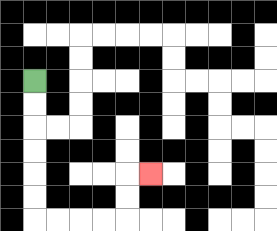{'start': '[1, 3]', 'end': '[6, 7]', 'path_directions': 'D,D,D,D,D,D,R,R,R,R,U,U,R', 'path_coordinates': '[[1, 3], [1, 4], [1, 5], [1, 6], [1, 7], [1, 8], [1, 9], [2, 9], [3, 9], [4, 9], [5, 9], [5, 8], [5, 7], [6, 7]]'}